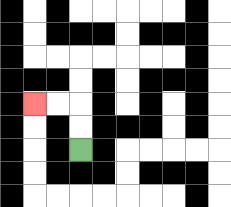{'start': '[3, 6]', 'end': '[1, 4]', 'path_directions': 'U,U,L,L', 'path_coordinates': '[[3, 6], [3, 5], [3, 4], [2, 4], [1, 4]]'}